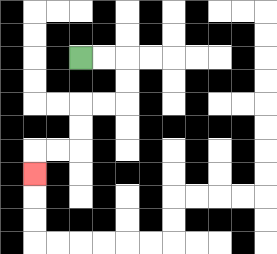{'start': '[3, 2]', 'end': '[1, 7]', 'path_directions': 'R,R,D,D,L,L,D,D,L,L,D', 'path_coordinates': '[[3, 2], [4, 2], [5, 2], [5, 3], [5, 4], [4, 4], [3, 4], [3, 5], [3, 6], [2, 6], [1, 6], [1, 7]]'}